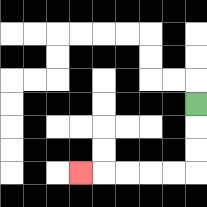{'start': '[8, 4]', 'end': '[3, 7]', 'path_directions': 'D,D,D,L,L,L,L,L', 'path_coordinates': '[[8, 4], [8, 5], [8, 6], [8, 7], [7, 7], [6, 7], [5, 7], [4, 7], [3, 7]]'}